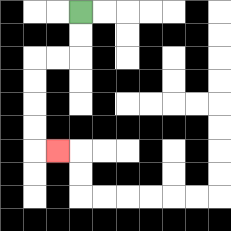{'start': '[3, 0]', 'end': '[2, 6]', 'path_directions': 'D,D,L,L,D,D,D,D,R', 'path_coordinates': '[[3, 0], [3, 1], [3, 2], [2, 2], [1, 2], [1, 3], [1, 4], [1, 5], [1, 6], [2, 6]]'}